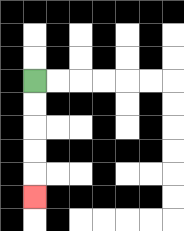{'start': '[1, 3]', 'end': '[1, 8]', 'path_directions': 'D,D,D,D,D', 'path_coordinates': '[[1, 3], [1, 4], [1, 5], [1, 6], [1, 7], [1, 8]]'}